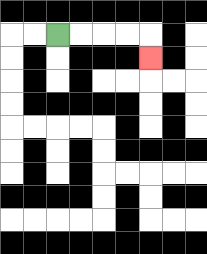{'start': '[2, 1]', 'end': '[6, 2]', 'path_directions': 'R,R,R,R,D', 'path_coordinates': '[[2, 1], [3, 1], [4, 1], [5, 1], [6, 1], [6, 2]]'}